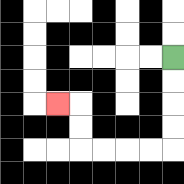{'start': '[7, 2]', 'end': '[2, 4]', 'path_directions': 'D,D,D,D,L,L,L,L,U,U,L', 'path_coordinates': '[[7, 2], [7, 3], [7, 4], [7, 5], [7, 6], [6, 6], [5, 6], [4, 6], [3, 6], [3, 5], [3, 4], [2, 4]]'}